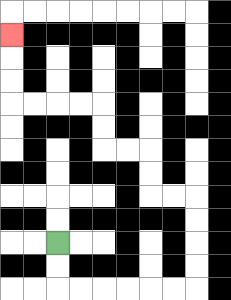{'start': '[2, 10]', 'end': '[0, 1]', 'path_directions': 'D,D,R,R,R,R,R,R,U,U,U,U,L,L,U,U,L,L,U,U,L,L,L,L,U,U,U', 'path_coordinates': '[[2, 10], [2, 11], [2, 12], [3, 12], [4, 12], [5, 12], [6, 12], [7, 12], [8, 12], [8, 11], [8, 10], [8, 9], [8, 8], [7, 8], [6, 8], [6, 7], [6, 6], [5, 6], [4, 6], [4, 5], [4, 4], [3, 4], [2, 4], [1, 4], [0, 4], [0, 3], [0, 2], [0, 1]]'}